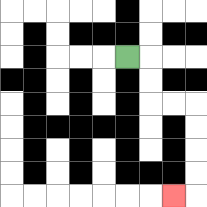{'start': '[5, 2]', 'end': '[7, 8]', 'path_directions': 'R,D,D,R,R,D,D,D,D,L', 'path_coordinates': '[[5, 2], [6, 2], [6, 3], [6, 4], [7, 4], [8, 4], [8, 5], [8, 6], [8, 7], [8, 8], [7, 8]]'}